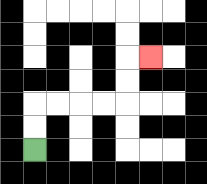{'start': '[1, 6]', 'end': '[6, 2]', 'path_directions': 'U,U,R,R,R,R,U,U,R', 'path_coordinates': '[[1, 6], [1, 5], [1, 4], [2, 4], [3, 4], [4, 4], [5, 4], [5, 3], [5, 2], [6, 2]]'}